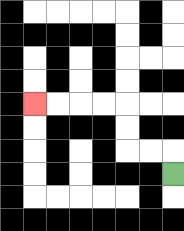{'start': '[7, 7]', 'end': '[1, 4]', 'path_directions': 'U,L,L,U,U,L,L,L,L', 'path_coordinates': '[[7, 7], [7, 6], [6, 6], [5, 6], [5, 5], [5, 4], [4, 4], [3, 4], [2, 4], [1, 4]]'}